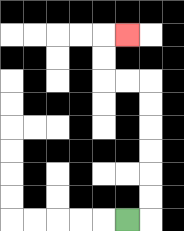{'start': '[5, 9]', 'end': '[5, 1]', 'path_directions': 'R,U,U,U,U,U,U,L,L,U,U,R', 'path_coordinates': '[[5, 9], [6, 9], [6, 8], [6, 7], [6, 6], [6, 5], [6, 4], [6, 3], [5, 3], [4, 3], [4, 2], [4, 1], [5, 1]]'}